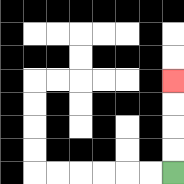{'start': '[7, 7]', 'end': '[7, 3]', 'path_directions': 'U,U,U,U', 'path_coordinates': '[[7, 7], [7, 6], [7, 5], [7, 4], [7, 3]]'}